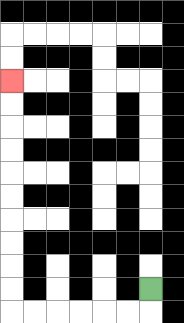{'start': '[6, 12]', 'end': '[0, 3]', 'path_directions': 'D,L,L,L,L,L,L,U,U,U,U,U,U,U,U,U,U', 'path_coordinates': '[[6, 12], [6, 13], [5, 13], [4, 13], [3, 13], [2, 13], [1, 13], [0, 13], [0, 12], [0, 11], [0, 10], [0, 9], [0, 8], [0, 7], [0, 6], [0, 5], [0, 4], [0, 3]]'}